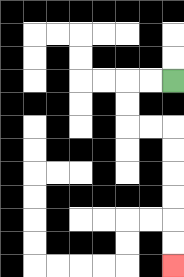{'start': '[7, 3]', 'end': '[7, 11]', 'path_directions': 'L,L,D,D,R,R,D,D,D,D,D,D', 'path_coordinates': '[[7, 3], [6, 3], [5, 3], [5, 4], [5, 5], [6, 5], [7, 5], [7, 6], [7, 7], [7, 8], [7, 9], [7, 10], [7, 11]]'}